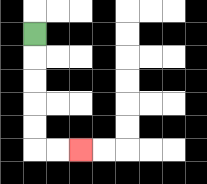{'start': '[1, 1]', 'end': '[3, 6]', 'path_directions': 'D,D,D,D,D,R,R', 'path_coordinates': '[[1, 1], [1, 2], [1, 3], [1, 4], [1, 5], [1, 6], [2, 6], [3, 6]]'}